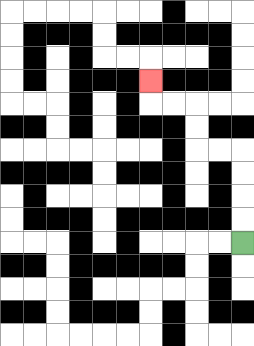{'start': '[10, 10]', 'end': '[6, 3]', 'path_directions': 'U,U,U,U,L,L,U,U,L,L,U', 'path_coordinates': '[[10, 10], [10, 9], [10, 8], [10, 7], [10, 6], [9, 6], [8, 6], [8, 5], [8, 4], [7, 4], [6, 4], [6, 3]]'}